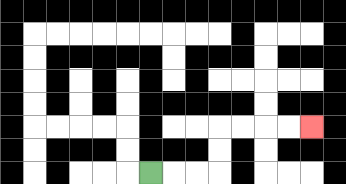{'start': '[6, 7]', 'end': '[13, 5]', 'path_directions': 'R,R,R,U,U,R,R,R,R', 'path_coordinates': '[[6, 7], [7, 7], [8, 7], [9, 7], [9, 6], [9, 5], [10, 5], [11, 5], [12, 5], [13, 5]]'}